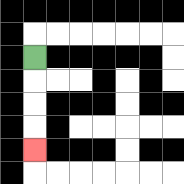{'start': '[1, 2]', 'end': '[1, 6]', 'path_directions': 'D,D,D,D', 'path_coordinates': '[[1, 2], [1, 3], [1, 4], [1, 5], [1, 6]]'}